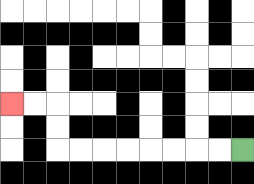{'start': '[10, 6]', 'end': '[0, 4]', 'path_directions': 'L,L,L,L,L,L,L,L,U,U,L,L', 'path_coordinates': '[[10, 6], [9, 6], [8, 6], [7, 6], [6, 6], [5, 6], [4, 6], [3, 6], [2, 6], [2, 5], [2, 4], [1, 4], [0, 4]]'}